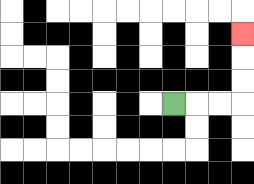{'start': '[7, 4]', 'end': '[10, 1]', 'path_directions': 'R,R,R,U,U,U', 'path_coordinates': '[[7, 4], [8, 4], [9, 4], [10, 4], [10, 3], [10, 2], [10, 1]]'}